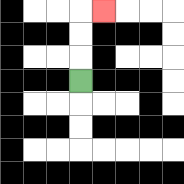{'start': '[3, 3]', 'end': '[4, 0]', 'path_directions': 'U,U,U,R', 'path_coordinates': '[[3, 3], [3, 2], [3, 1], [3, 0], [4, 0]]'}